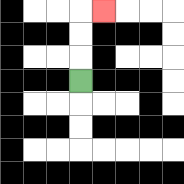{'start': '[3, 3]', 'end': '[4, 0]', 'path_directions': 'U,U,U,R', 'path_coordinates': '[[3, 3], [3, 2], [3, 1], [3, 0], [4, 0]]'}